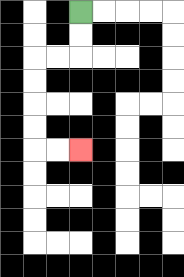{'start': '[3, 0]', 'end': '[3, 6]', 'path_directions': 'D,D,L,L,D,D,D,D,R,R', 'path_coordinates': '[[3, 0], [3, 1], [3, 2], [2, 2], [1, 2], [1, 3], [1, 4], [1, 5], [1, 6], [2, 6], [3, 6]]'}